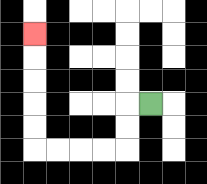{'start': '[6, 4]', 'end': '[1, 1]', 'path_directions': 'L,D,D,L,L,L,L,U,U,U,U,U', 'path_coordinates': '[[6, 4], [5, 4], [5, 5], [5, 6], [4, 6], [3, 6], [2, 6], [1, 6], [1, 5], [1, 4], [1, 3], [1, 2], [1, 1]]'}